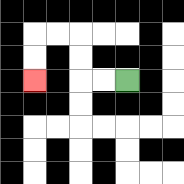{'start': '[5, 3]', 'end': '[1, 3]', 'path_directions': 'L,L,U,U,L,L,D,D', 'path_coordinates': '[[5, 3], [4, 3], [3, 3], [3, 2], [3, 1], [2, 1], [1, 1], [1, 2], [1, 3]]'}